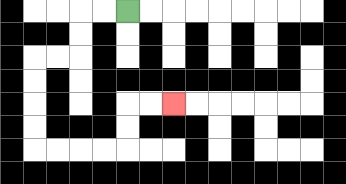{'start': '[5, 0]', 'end': '[7, 4]', 'path_directions': 'L,L,D,D,L,L,D,D,D,D,R,R,R,R,U,U,R,R', 'path_coordinates': '[[5, 0], [4, 0], [3, 0], [3, 1], [3, 2], [2, 2], [1, 2], [1, 3], [1, 4], [1, 5], [1, 6], [2, 6], [3, 6], [4, 6], [5, 6], [5, 5], [5, 4], [6, 4], [7, 4]]'}